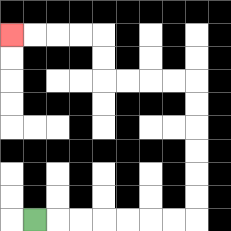{'start': '[1, 9]', 'end': '[0, 1]', 'path_directions': 'R,R,R,R,R,R,R,U,U,U,U,U,U,L,L,L,L,U,U,L,L,L,L', 'path_coordinates': '[[1, 9], [2, 9], [3, 9], [4, 9], [5, 9], [6, 9], [7, 9], [8, 9], [8, 8], [8, 7], [8, 6], [8, 5], [8, 4], [8, 3], [7, 3], [6, 3], [5, 3], [4, 3], [4, 2], [4, 1], [3, 1], [2, 1], [1, 1], [0, 1]]'}